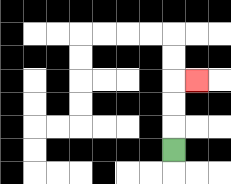{'start': '[7, 6]', 'end': '[8, 3]', 'path_directions': 'U,U,U,R', 'path_coordinates': '[[7, 6], [7, 5], [7, 4], [7, 3], [8, 3]]'}